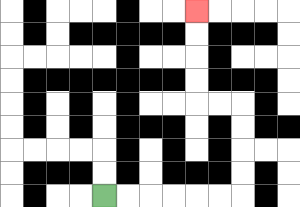{'start': '[4, 8]', 'end': '[8, 0]', 'path_directions': 'R,R,R,R,R,R,U,U,U,U,L,L,U,U,U,U', 'path_coordinates': '[[4, 8], [5, 8], [6, 8], [7, 8], [8, 8], [9, 8], [10, 8], [10, 7], [10, 6], [10, 5], [10, 4], [9, 4], [8, 4], [8, 3], [8, 2], [8, 1], [8, 0]]'}